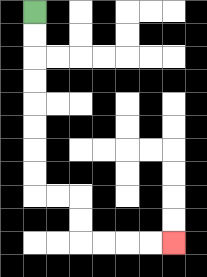{'start': '[1, 0]', 'end': '[7, 10]', 'path_directions': 'D,D,D,D,D,D,D,D,R,R,D,D,R,R,R,R', 'path_coordinates': '[[1, 0], [1, 1], [1, 2], [1, 3], [1, 4], [1, 5], [1, 6], [1, 7], [1, 8], [2, 8], [3, 8], [3, 9], [3, 10], [4, 10], [5, 10], [6, 10], [7, 10]]'}